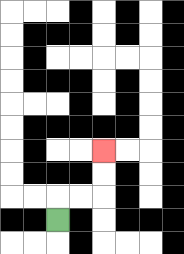{'start': '[2, 9]', 'end': '[4, 6]', 'path_directions': 'U,R,R,U,U', 'path_coordinates': '[[2, 9], [2, 8], [3, 8], [4, 8], [4, 7], [4, 6]]'}